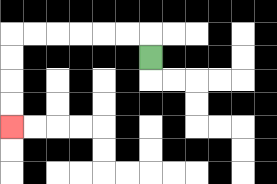{'start': '[6, 2]', 'end': '[0, 5]', 'path_directions': 'U,L,L,L,L,L,L,D,D,D,D', 'path_coordinates': '[[6, 2], [6, 1], [5, 1], [4, 1], [3, 1], [2, 1], [1, 1], [0, 1], [0, 2], [0, 3], [0, 4], [0, 5]]'}